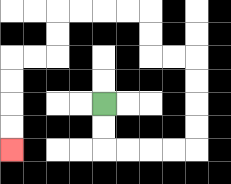{'start': '[4, 4]', 'end': '[0, 6]', 'path_directions': 'D,D,R,R,R,R,U,U,U,U,L,L,U,U,L,L,L,L,D,D,L,L,D,D,D,D', 'path_coordinates': '[[4, 4], [4, 5], [4, 6], [5, 6], [6, 6], [7, 6], [8, 6], [8, 5], [8, 4], [8, 3], [8, 2], [7, 2], [6, 2], [6, 1], [6, 0], [5, 0], [4, 0], [3, 0], [2, 0], [2, 1], [2, 2], [1, 2], [0, 2], [0, 3], [0, 4], [0, 5], [0, 6]]'}